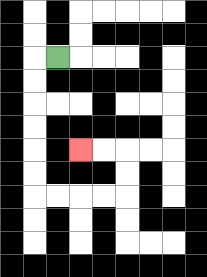{'start': '[2, 2]', 'end': '[3, 6]', 'path_directions': 'L,D,D,D,D,D,D,R,R,R,R,U,U,L,L', 'path_coordinates': '[[2, 2], [1, 2], [1, 3], [1, 4], [1, 5], [1, 6], [1, 7], [1, 8], [2, 8], [3, 8], [4, 8], [5, 8], [5, 7], [5, 6], [4, 6], [3, 6]]'}